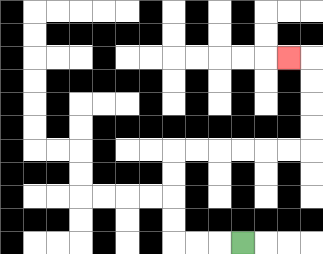{'start': '[10, 10]', 'end': '[12, 2]', 'path_directions': 'L,L,L,U,U,U,U,R,R,R,R,R,R,U,U,U,U,L', 'path_coordinates': '[[10, 10], [9, 10], [8, 10], [7, 10], [7, 9], [7, 8], [7, 7], [7, 6], [8, 6], [9, 6], [10, 6], [11, 6], [12, 6], [13, 6], [13, 5], [13, 4], [13, 3], [13, 2], [12, 2]]'}